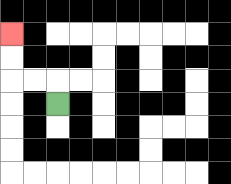{'start': '[2, 4]', 'end': '[0, 1]', 'path_directions': 'U,L,L,U,U', 'path_coordinates': '[[2, 4], [2, 3], [1, 3], [0, 3], [0, 2], [0, 1]]'}